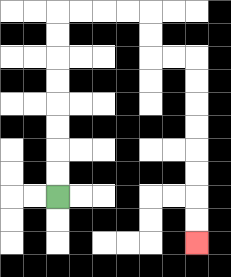{'start': '[2, 8]', 'end': '[8, 10]', 'path_directions': 'U,U,U,U,U,U,U,U,R,R,R,R,D,D,R,R,D,D,D,D,D,D,D,D', 'path_coordinates': '[[2, 8], [2, 7], [2, 6], [2, 5], [2, 4], [2, 3], [2, 2], [2, 1], [2, 0], [3, 0], [4, 0], [5, 0], [6, 0], [6, 1], [6, 2], [7, 2], [8, 2], [8, 3], [8, 4], [8, 5], [8, 6], [8, 7], [8, 8], [8, 9], [8, 10]]'}